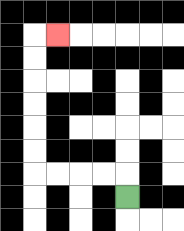{'start': '[5, 8]', 'end': '[2, 1]', 'path_directions': 'U,L,L,L,L,U,U,U,U,U,U,R', 'path_coordinates': '[[5, 8], [5, 7], [4, 7], [3, 7], [2, 7], [1, 7], [1, 6], [1, 5], [1, 4], [1, 3], [1, 2], [1, 1], [2, 1]]'}